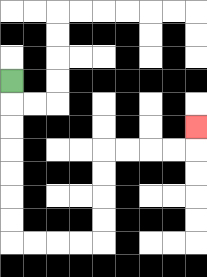{'start': '[0, 3]', 'end': '[8, 5]', 'path_directions': 'D,D,D,D,D,D,D,R,R,R,R,U,U,U,U,R,R,R,R,U', 'path_coordinates': '[[0, 3], [0, 4], [0, 5], [0, 6], [0, 7], [0, 8], [0, 9], [0, 10], [1, 10], [2, 10], [3, 10], [4, 10], [4, 9], [4, 8], [4, 7], [4, 6], [5, 6], [6, 6], [7, 6], [8, 6], [8, 5]]'}